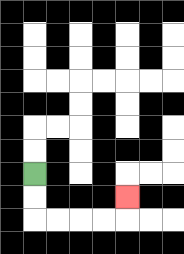{'start': '[1, 7]', 'end': '[5, 8]', 'path_directions': 'D,D,R,R,R,R,U', 'path_coordinates': '[[1, 7], [1, 8], [1, 9], [2, 9], [3, 9], [4, 9], [5, 9], [5, 8]]'}